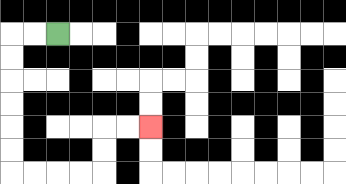{'start': '[2, 1]', 'end': '[6, 5]', 'path_directions': 'L,L,D,D,D,D,D,D,R,R,R,R,U,U,R,R', 'path_coordinates': '[[2, 1], [1, 1], [0, 1], [0, 2], [0, 3], [0, 4], [0, 5], [0, 6], [0, 7], [1, 7], [2, 7], [3, 7], [4, 7], [4, 6], [4, 5], [5, 5], [6, 5]]'}